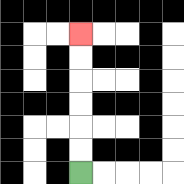{'start': '[3, 7]', 'end': '[3, 1]', 'path_directions': 'U,U,U,U,U,U', 'path_coordinates': '[[3, 7], [3, 6], [3, 5], [3, 4], [3, 3], [3, 2], [3, 1]]'}